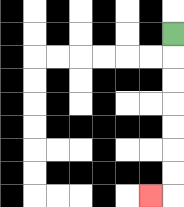{'start': '[7, 1]', 'end': '[6, 8]', 'path_directions': 'D,D,D,D,D,D,D,L', 'path_coordinates': '[[7, 1], [7, 2], [7, 3], [7, 4], [7, 5], [7, 6], [7, 7], [7, 8], [6, 8]]'}